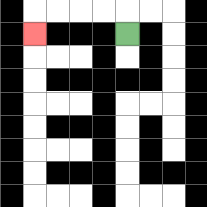{'start': '[5, 1]', 'end': '[1, 1]', 'path_directions': 'U,L,L,L,L,D', 'path_coordinates': '[[5, 1], [5, 0], [4, 0], [3, 0], [2, 0], [1, 0], [1, 1]]'}